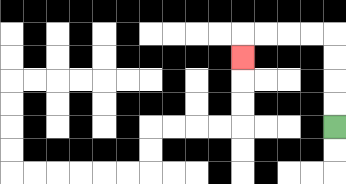{'start': '[14, 5]', 'end': '[10, 2]', 'path_directions': 'U,U,U,U,L,L,L,L,D', 'path_coordinates': '[[14, 5], [14, 4], [14, 3], [14, 2], [14, 1], [13, 1], [12, 1], [11, 1], [10, 1], [10, 2]]'}